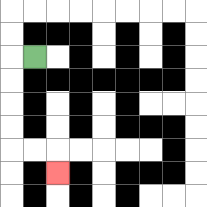{'start': '[1, 2]', 'end': '[2, 7]', 'path_directions': 'L,D,D,D,D,R,R,D', 'path_coordinates': '[[1, 2], [0, 2], [0, 3], [0, 4], [0, 5], [0, 6], [1, 6], [2, 6], [2, 7]]'}